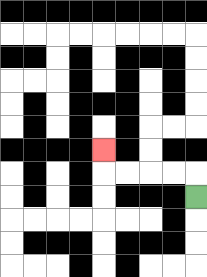{'start': '[8, 8]', 'end': '[4, 6]', 'path_directions': 'U,L,L,L,L,U', 'path_coordinates': '[[8, 8], [8, 7], [7, 7], [6, 7], [5, 7], [4, 7], [4, 6]]'}